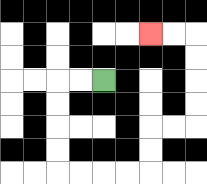{'start': '[4, 3]', 'end': '[6, 1]', 'path_directions': 'L,L,D,D,D,D,R,R,R,R,U,U,R,R,U,U,U,U,L,L', 'path_coordinates': '[[4, 3], [3, 3], [2, 3], [2, 4], [2, 5], [2, 6], [2, 7], [3, 7], [4, 7], [5, 7], [6, 7], [6, 6], [6, 5], [7, 5], [8, 5], [8, 4], [8, 3], [8, 2], [8, 1], [7, 1], [6, 1]]'}